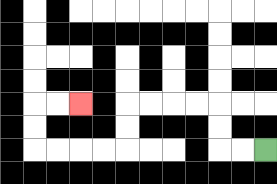{'start': '[11, 6]', 'end': '[3, 4]', 'path_directions': 'L,L,U,U,L,L,L,L,D,D,L,L,L,L,U,U,R,R', 'path_coordinates': '[[11, 6], [10, 6], [9, 6], [9, 5], [9, 4], [8, 4], [7, 4], [6, 4], [5, 4], [5, 5], [5, 6], [4, 6], [3, 6], [2, 6], [1, 6], [1, 5], [1, 4], [2, 4], [3, 4]]'}